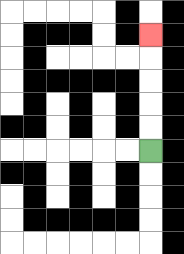{'start': '[6, 6]', 'end': '[6, 1]', 'path_directions': 'U,U,U,U,U', 'path_coordinates': '[[6, 6], [6, 5], [6, 4], [6, 3], [6, 2], [6, 1]]'}